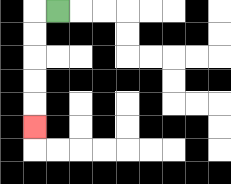{'start': '[2, 0]', 'end': '[1, 5]', 'path_directions': 'L,D,D,D,D,D', 'path_coordinates': '[[2, 0], [1, 0], [1, 1], [1, 2], [1, 3], [1, 4], [1, 5]]'}